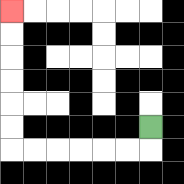{'start': '[6, 5]', 'end': '[0, 0]', 'path_directions': 'D,L,L,L,L,L,L,U,U,U,U,U,U', 'path_coordinates': '[[6, 5], [6, 6], [5, 6], [4, 6], [3, 6], [2, 6], [1, 6], [0, 6], [0, 5], [0, 4], [0, 3], [0, 2], [0, 1], [0, 0]]'}